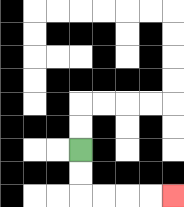{'start': '[3, 6]', 'end': '[7, 8]', 'path_directions': 'D,D,R,R,R,R', 'path_coordinates': '[[3, 6], [3, 7], [3, 8], [4, 8], [5, 8], [6, 8], [7, 8]]'}